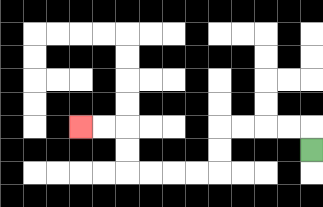{'start': '[13, 6]', 'end': '[3, 5]', 'path_directions': 'U,L,L,L,L,D,D,L,L,L,L,U,U,L,L', 'path_coordinates': '[[13, 6], [13, 5], [12, 5], [11, 5], [10, 5], [9, 5], [9, 6], [9, 7], [8, 7], [7, 7], [6, 7], [5, 7], [5, 6], [5, 5], [4, 5], [3, 5]]'}